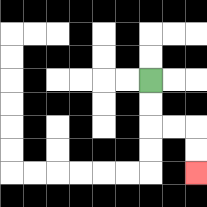{'start': '[6, 3]', 'end': '[8, 7]', 'path_directions': 'D,D,R,R,D,D', 'path_coordinates': '[[6, 3], [6, 4], [6, 5], [7, 5], [8, 5], [8, 6], [8, 7]]'}